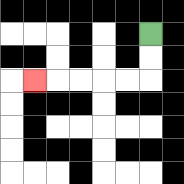{'start': '[6, 1]', 'end': '[1, 3]', 'path_directions': 'D,D,L,L,L,L,L', 'path_coordinates': '[[6, 1], [6, 2], [6, 3], [5, 3], [4, 3], [3, 3], [2, 3], [1, 3]]'}